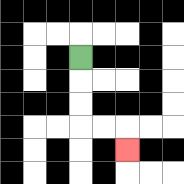{'start': '[3, 2]', 'end': '[5, 6]', 'path_directions': 'D,D,D,R,R,D', 'path_coordinates': '[[3, 2], [3, 3], [3, 4], [3, 5], [4, 5], [5, 5], [5, 6]]'}